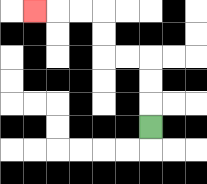{'start': '[6, 5]', 'end': '[1, 0]', 'path_directions': 'U,U,U,L,L,U,U,L,L,L', 'path_coordinates': '[[6, 5], [6, 4], [6, 3], [6, 2], [5, 2], [4, 2], [4, 1], [4, 0], [3, 0], [2, 0], [1, 0]]'}